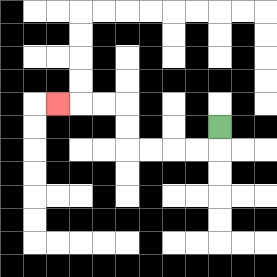{'start': '[9, 5]', 'end': '[2, 4]', 'path_directions': 'D,L,L,L,L,U,U,L,L,L', 'path_coordinates': '[[9, 5], [9, 6], [8, 6], [7, 6], [6, 6], [5, 6], [5, 5], [5, 4], [4, 4], [3, 4], [2, 4]]'}